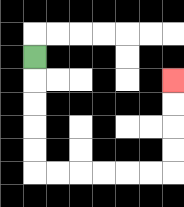{'start': '[1, 2]', 'end': '[7, 3]', 'path_directions': 'D,D,D,D,D,R,R,R,R,R,R,U,U,U,U', 'path_coordinates': '[[1, 2], [1, 3], [1, 4], [1, 5], [1, 6], [1, 7], [2, 7], [3, 7], [4, 7], [5, 7], [6, 7], [7, 7], [7, 6], [7, 5], [7, 4], [7, 3]]'}